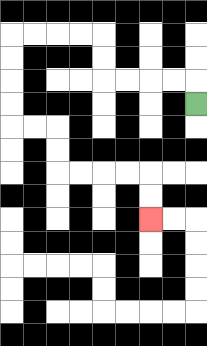{'start': '[8, 4]', 'end': '[6, 9]', 'path_directions': 'U,L,L,L,L,U,U,L,L,L,L,D,D,D,D,R,R,D,D,R,R,R,R,D,D', 'path_coordinates': '[[8, 4], [8, 3], [7, 3], [6, 3], [5, 3], [4, 3], [4, 2], [4, 1], [3, 1], [2, 1], [1, 1], [0, 1], [0, 2], [0, 3], [0, 4], [0, 5], [1, 5], [2, 5], [2, 6], [2, 7], [3, 7], [4, 7], [5, 7], [6, 7], [6, 8], [6, 9]]'}